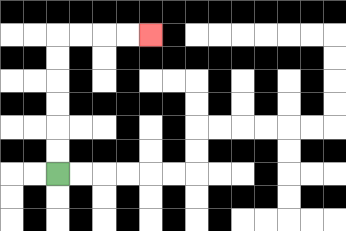{'start': '[2, 7]', 'end': '[6, 1]', 'path_directions': 'U,U,U,U,U,U,R,R,R,R', 'path_coordinates': '[[2, 7], [2, 6], [2, 5], [2, 4], [2, 3], [2, 2], [2, 1], [3, 1], [4, 1], [5, 1], [6, 1]]'}